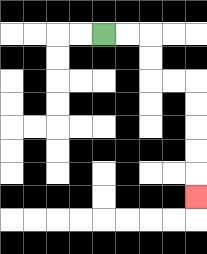{'start': '[4, 1]', 'end': '[8, 8]', 'path_directions': 'R,R,D,D,R,R,D,D,D,D,D', 'path_coordinates': '[[4, 1], [5, 1], [6, 1], [6, 2], [6, 3], [7, 3], [8, 3], [8, 4], [8, 5], [8, 6], [8, 7], [8, 8]]'}